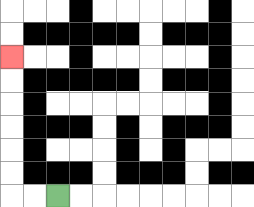{'start': '[2, 8]', 'end': '[0, 2]', 'path_directions': 'L,L,U,U,U,U,U,U', 'path_coordinates': '[[2, 8], [1, 8], [0, 8], [0, 7], [0, 6], [0, 5], [0, 4], [0, 3], [0, 2]]'}